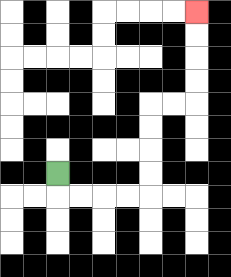{'start': '[2, 7]', 'end': '[8, 0]', 'path_directions': 'D,R,R,R,R,U,U,U,U,R,R,U,U,U,U', 'path_coordinates': '[[2, 7], [2, 8], [3, 8], [4, 8], [5, 8], [6, 8], [6, 7], [6, 6], [6, 5], [6, 4], [7, 4], [8, 4], [8, 3], [8, 2], [8, 1], [8, 0]]'}